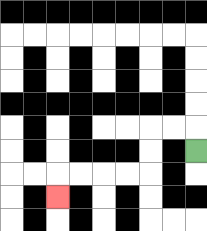{'start': '[8, 6]', 'end': '[2, 8]', 'path_directions': 'U,L,L,D,D,L,L,L,L,D', 'path_coordinates': '[[8, 6], [8, 5], [7, 5], [6, 5], [6, 6], [6, 7], [5, 7], [4, 7], [3, 7], [2, 7], [2, 8]]'}